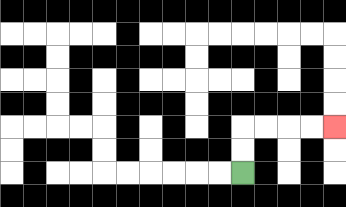{'start': '[10, 7]', 'end': '[14, 5]', 'path_directions': 'U,U,R,R,R,R', 'path_coordinates': '[[10, 7], [10, 6], [10, 5], [11, 5], [12, 5], [13, 5], [14, 5]]'}